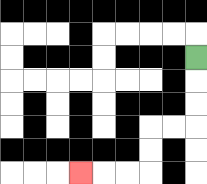{'start': '[8, 2]', 'end': '[3, 7]', 'path_directions': 'D,D,D,L,L,D,D,L,L,L', 'path_coordinates': '[[8, 2], [8, 3], [8, 4], [8, 5], [7, 5], [6, 5], [6, 6], [6, 7], [5, 7], [4, 7], [3, 7]]'}